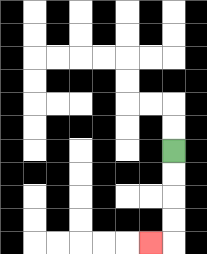{'start': '[7, 6]', 'end': '[6, 10]', 'path_directions': 'D,D,D,D,L', 'path_coordinates': '[[7, 6], [7, 7], [7, 8], [7, 9], [7, 10], [6, 10]]'}